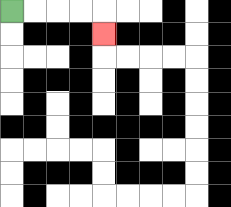{'start': '[0, 0]', 'end': '[4, 1]', 'path_directions': 'R,R,R,R,D', 'path_coordinates': '[[0, 0], [1, 0], [2, 0], [3, 0], [4, 0], [4, 1]]'}